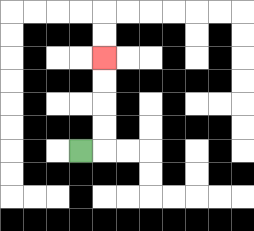{'start': '[3, 6]', 'end': '[4, 2]', 'path_directions': 'R,U,U,U,U', 'path_coordinates': '[[3, 6], [4, 6], [4, 5], [4, 4], [4, 3], [4, 2]]'}